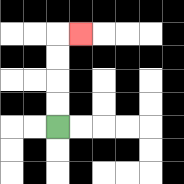{'start': '[2, 5]', 'end': '[3, 1]', 'path_directions': 'U,U,U,U,R', 'path_coordinates': '[[2, 5], [2, 4], [2, 3], [2, 2], [2, 1], [3, 1]]'}